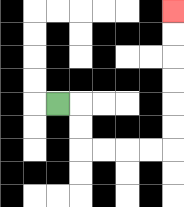{'start': '[2, 4]', 'end': '[7, 0]', 'path_directions': 'R,D,D,R,R,R,R,U,U,U,U,U,U', 'path_coordinates': '[[2, 4], [3, 4], [3, 5], [3, 6], [4, 6], [5, 6], [6, 6], [7, 6], [7, 5], [7, 4], [7, 3], [7, 2], [7, 1], [7, 0]]'}